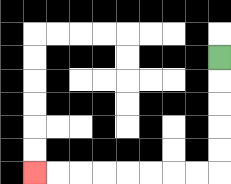{'start': '[9, 2]', 'end': '[1, 7]', 'path_directions': 'D,D,D,D,D,L,L,L,L,L,L,L,L', 'path_coordinates': '[[9, 2], [9, 3], [9, 4], [9, 5], [9, 6], [9, 7], [8, 7], [7, 7], [6, 7], [5, 7], [4, 7], [3, 7], [2, 7], [1, 7]]'}